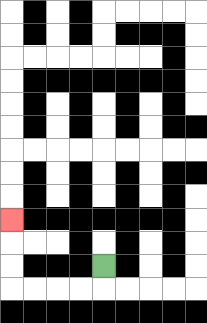{'start': '[4, 11]', 'end': '[0, 9]', 'path_directions': 'D,L,L,L,L,U,U,U', 'path_coordinates': '[[4, 11], [4, 12], [3, 12], [2, 12], [1, 12], [0, 12], [0, 11], [0, 10], [0, 9]]'}